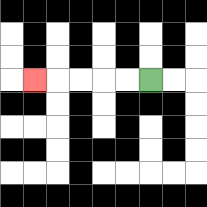{'start': '[6, 3]', 'end': '[1, 3]', 'path_directions': 'L,L,L,L,L', 'path_coordinates': '[[6, 3], [5, 3], [4, 3], [3, 3], [2, 3], [1, 3]]'}